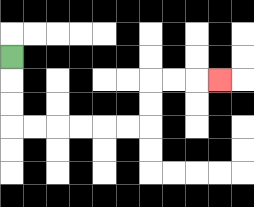{'start': '[0, 2]', 'end': '[9, 3]', 'path_directions': 'D,D,D,R,R,R,R,R,R,U,U,R,R,R', 'path_coordinates': '[[0, 2], [0, 3], [0, 4], [0, 5], [1, 5], [2, 5], [3, 5], [4, 5], [5, 5], [6, 5], [6, 4], [6, 3], [7, 3], [8, 3], [9, 3]]'}